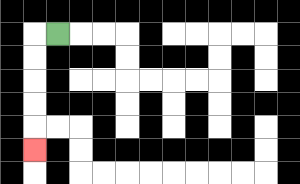{'start': '[2, 1]', 'end': '[1, 6]', 'path_directions': 'L,D,D,D,D,D', 'path_coordinates': '[[2, 1], [1, 1], [1, 2], [1, 3], [1, 4], [1, 5], [1, 6]]'}